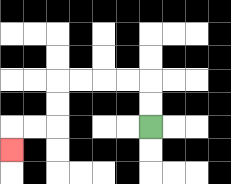{'start': '[6, 5]', 'end': '[0, 6]', 'path_directions': 'U,U,L,L,L,L,D,D,L,L,D', 'path_coordinates': '[[6, 5], [6, 4], [6, 3], [5, 3], [4, 3], [3, 3], [2, 3], [2, 4], [2, 5], [1, 5], [0, 5], [0, 6]]'}